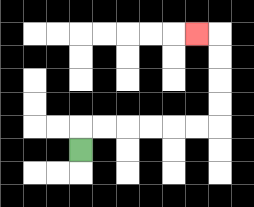{'start': '[3, 6]', 'end': '[8, 1]', 'path_directions': 'U,R,R,R,R,R,R,U,U,U,U,L', 'path_coordinates': '[[3, 6], [3, 5], [4, 5], [5, 5], [6, 5], [7, 5], [8, 5], [9, 5], [9, 4], [9, 3], [9, 2], [9, 1], [8, 1]]'}